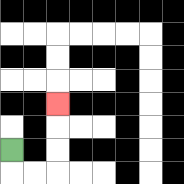{'start': '[0, 6]', 'end': '[2, 4]', 'path_directions': 'D,R,R,U,U,U', 'path_coordinates': '[[0, 6], [0, 7], [1, 7], [2, 7], [2, 6], [2, 5], [2, 4]]'}